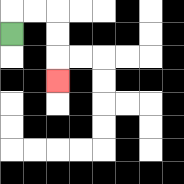{'start': '[0, 1]', 'end': '[2, 3]', 'path_directions': 'U,R,R,D,D,D', 'path_coordinates': '[[0, 1], [0, 0], [1, 0], [2, 0], [2, 1], [2, 2], [2, 3]]'}